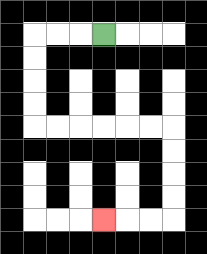{'start': '[4, 1]', 'end': '[4, 9]', 'path_directions': 'L,L,L,D,D,D,D,R,R,R,R,R,R,D,D,D,D,L,L,L', 'path_coordinates': '[[4, 1], [3, 1], [2, 1], [1, 1], [1, 2], [1, 3], [1, 4], [1, 5], [2, 5], [3, 5], [4, 5], [5, 5], [6, 5], [7, 5], [7, 6], [7, 7], [7, 8], [7, 9], [6, 9], [5, 9], [4, 9]]'}